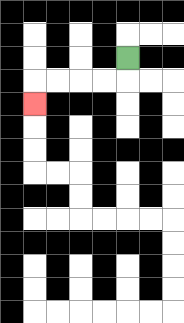{'start': '[5, 2]', 'end': '[1, 4]', 'path_directions': 'D,L,L,L,L,D', 'path_coordinates': '[[5, 2], [5, 3], [4, 3], [3, 3], [2, 3], [1, 3], [1, 4]]'}